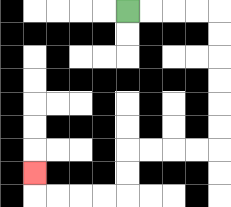{'start': '[5, 0]', 'end': '[1, 7]', 'path_directions': 'R,R,R,R,D,D,D,D,D,D,L,L,L,L,D,D,L,L,L,L,U', 'path_coordinates': '[[5, 0], [6, 0], [7, 0], [8, 0], [9, 0], [9, 1], [9, 2], [9, 3], [9, 4], [9, 5], [9, 6], [8, 6], [7, 6], [6, 6], [5, 6], [5, 7], [5, 8], [4, 8], [3, 8], [2, 8], [1, 8], [1, 7]]'}